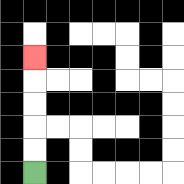{'start': '[1, 7]', 'end': '[1, 2]', 'path_directions': 'U,U,U,U,U', 'path_coordinates': '[[1, 7], [1, 6], [1, 5], [1, 4], [1, 3], [1, 2]]'}